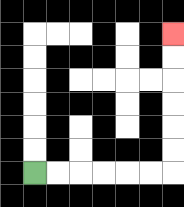{'start': '[1, 7]', 'end': '[7, 1]', 'path_directions': 'R,R,R,R,R,R,U,U,U,U,U,U', 'path_coordinates': '[[1, 7], [2, 7], [3, 7], [4, 7], [5, 7], [6, 7], [7, 7], [7, 6], [7, 5], [7, 4], [7, 3], [7, 2], [7, 1]]'}